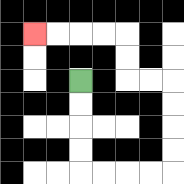{'start': '[3, 3]', 'end': '[1, 1]', 'path_directions': 'D,D,D,D,R,R,R,R,U,U,U,U,L,L,U,U,L,L,L,L', 'path_coordinates': '[[3, 3], [3, 4], [3, 5], [3, 6], [3, 7], [4, 7], [5, 7], [6, 7], [7, 7], [7, 6], [7, 5], [7, 4], [7, 3], [6, 3], [5, 3], [5, 2], [5, 1], [4, 1], [3, 1], [2, 1], [1, 1]]'}